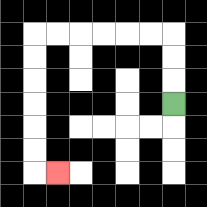{'start': '[7, 4]', 'end': '[2, 7]', 'path_directions': 'U,U,U,L,L,L,L,L,L,D,D,D,D,D,D,R', 'path_coordinates': '[[7, 4], [7, 3], [7, 2], [7, 1], [6, 1], [5, 1], [4, 1], [3, 1], [2, 1], [1, 1], [1, 2], [1, 3], [1, 4], [1, 5], [1, 6], [1, 7], [2, 7]]'}